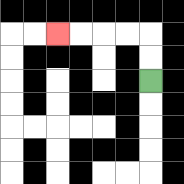{'start': '[6, 3]', 'end': '[2, 1]', 'path_directions': 'U,U,L,L,L,L', 'path_coordinates': '[[6, 3], [6, 2], [6, 1], [5, 1], [4, 1], [3, 1], [2, 1]]'}